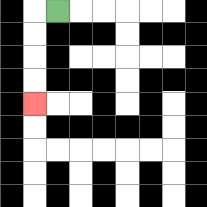{'start': '[2, 0]', 'end': '[1, 4]', 'path_directions': 'L,D,D,D,D', 'path_coordinates': '[[2, 0], [1, 0], [1, 1], [1, 2], [1, 3], [1, 4]]'}